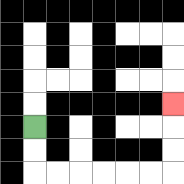{'start': '[1, 5]', 'end': '[7, 4]', 'path_directions': 'D,D,R,R,R,R,R,R,U,U,U', 'path_coordinates': '[[1, 5], [1, 6], [1, 7], [2, 7], [3, 7], [4, 7], [5, 7], [6, 7], [7, 7], [7, 6], [7, 5], [7, 4]]'}